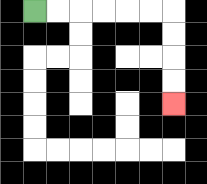{'start': '[1, 0]', 'end': '[7, 4]', 'path_directions': 'R,R,R,R,R,R,D,D,D,D', 'path_coordinates': '[[1, 0], [2, 0], [3, 0], [4, 0], [5, 0], [6, 0], [7, 0], [7, 1], [7, 2], [7, 3], [7, 4]]'}